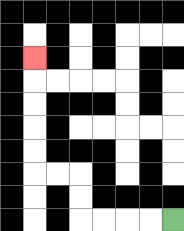{'start': '[7, 9]', 'end': '[1, 2]', 'path_directions': 'L,L,L,L,U,U,L,L,U,U,U,U,U', 'path_coordinates': '[[7, 9], [6, 9], [5, 9], [4, 9], [3, 9], [3, 8], [3, 7], [2, 7], [1, 7], [1, 6], [1, 5], [1, 4], [1, 3], [1, 2]]'}